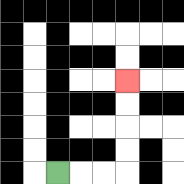{'start': '[2, 7]', 'end': '[5, 3]', 'path_directions': 'R,R,R,U,U,U,U', 'path_coordinates': '[[2, 7], [3, 7], [4, 7], [5, 7], [5, 6], [5, 5], [5, 4], [5, 3]]'}